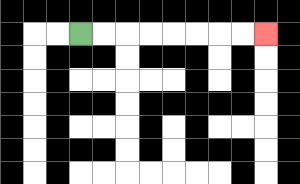{'start': '[3, 1]', 'end': '[11, 1]', 'path_directions': 'R,R,R,R,R,R,R,R', 'path_coordinates': '[[3, 1], [4, 1], [5, 1], [6, 1], [7, 1], [8, 1], [9, 1], [10, 1], [11, 1]]'}